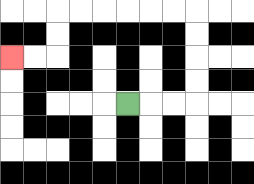{'start': '[5, 4]', 'end': '[0, 2]', 'path_directions': 'R,R,R,U,U,U,U,L,L,L,L,L,L,D,D,L,L', 'path_coordinates': '[[5, 4], [6, 4], [7, 4], [8, 4], [8, 3], [8, 2], [8, 1], [8, 0], [7, 0], [6, 0], [5, 0], [4, 0], [3, 0], [2, 0], [2, 1], [2, 2], [1, 2], [0, 2]]'}